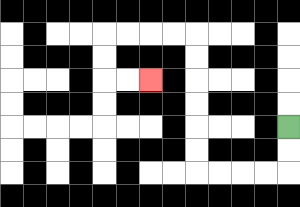{'start': '[12, 5]', 'end': '[6, 3]', 'path_directions': 'D,D,L,L,L,L,U,U,U,U,U,U,L,L,L,L,D,D,R,R', 'path_coordinates': '[[12, 5], [12, 6], [12, 7], [11, 7], [10, 7], [9, 7], [8, 7], [8, 6], [8, 5], [8, 4], [8, 3], [8, 2], [8, 1], [7, 1], [6, 1], [5, 1], [4, 1], [4, 2], [4, 3], [5, 3], [6, 3]]'}